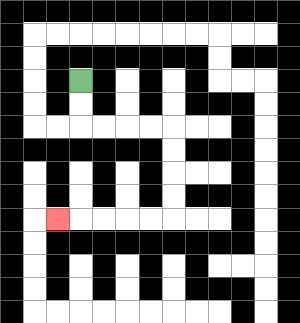{'start': '[3, 3]', 'end': '[2, 9]', 'path_directions': 'D,D,R,R,R,R,D,D,D,D,L,L,L,L,L', 'path_coordinates': '[[3, 3], [3, 4], [3, 5], [4, 5], [5, 5], [6, 5], [7, 5], [7, 6], [7, 7], [7, 8], [7, 9], [6, 9], [5, 9], [4, 9], [3, 9], [2, 9]]'}